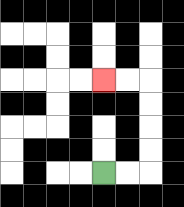{'start': '[4, 7]', 'end': '[4, 3]', 'path_directions': 'R,R,U,U,U,U,L,L', 'path_coordinates': '[[4, 7], [5, 7], [6, 7], [6, 6], [6, 5], [6, 4], [6, 3], [5, 3], [4, 3]]'}